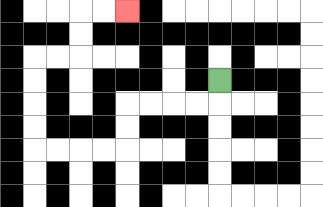{'start': '[9, 3]', 'end': '[5, 0]', 'path_directions': 'D,L,L,L,L,D,D,L,L,L,L,U,U,U,U,R,R,U,U,R,R', 'path_coordinates': '[[9, 3], [9, 4], [8, 4], [7, 4], [6, 4], [5, 4], [5, 5], [5, 6], [4, 6], [3, 6], [2, 6], [1, 6], [1, 5], [1, 4], [1, 3], [1, 2], [2, 2], [3, 2], [3, 1], [3, 0], [4, 0], [5, 0]]'}